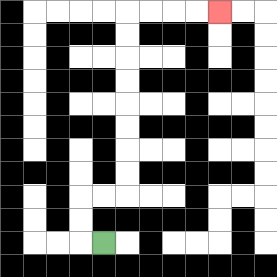{'start': '[4, 10]', 'end': '[9, 0]', 'path_directions': 'L,U,U,R,R,U,U,U,U,U,U,U,U,R,R,R,R', 'path_coordinates': '[[4, 10], [3, 10], [3, 9], [3, 8], [4, 8], [5, 8], [5, 7], [5, 6], [5, 5], [5, 4], [5, 3], [5, 2], [5, 1], [5, 0], [6, 0], [7, 0], [8, 0], [9, 0]]'}